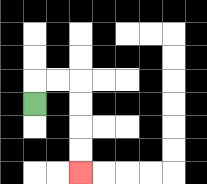{'start': '[1, 4]', 'end': '[3, 7]', 'path_directions': 'U,R,R,D,D,D,D', 'path_coordinates': '[[1, 4], [1, 3], [2, 3], [3, 3], [3, 4], [3, 5], [3, 6], [3, 7]]'}